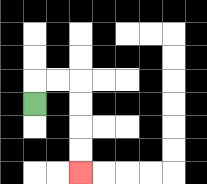{'start': '[1, 4]', 'end': '[3, 7]', 'path_directions': 'U,R,R,D,D,D,D', 'path_coordinates': '[[1, 4], [1, 3], [2, 3], [3, 3], [3, 4], [3, 5], [3, 6], [3, 7]]'}